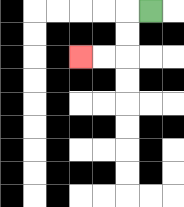{'start': '[6, 0]', 'end': '[3, 2]', 'path_directions': 'L,D,D,L,L', 'path_coordinates': '[[6, 0], [5, 0], [5, 1], [5, 2], [4, 2], [3, 2]]'}